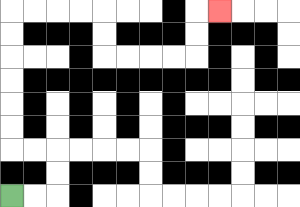{'start': '[0, 8]', 'end': '[9, 0]', 'path_directions': 'R,R,U,U,L,L,U,U,U,U,U,U,R,R,R,R,D,D,R,R,R,R,U,U,R', 'path_coordinates': '[[0, 8], [1, 8], [2, 8], [2, 7], [2, 6], [1, 6], [0, 6], [0, 5], [0, 4], [0, 3], [0, 2], [0, 1], [0, 0], [1, 0], [2, 0], [3, 0], [4, 0], [4, 1], [4, 2], [5, 2], [6, 2], [7, 2], [8, 2], [8, 1], [8, 0], [9, 0]]'}